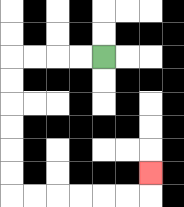{'start': '[4, 2]', 'end': '[6, 7]', 'path_directions': 'L,L,L,L,D,D,D,D,D,D,R,R,R,R,R,R,U', 'path_coordinates': '[[4, 2], [3, 2], [2, 2], [1, 2], [0, 2], [0, 3], [0, 4], [0, 5], [0, 6], [0, 7], [0, 8], [1, 8], [2, 8], [3, 8], [4, 8], [5, 8], [6, 8], [6, 7]]'}